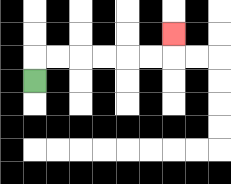{'start': '[1, 3]', 'end': '[7, 1]', 'path_directions': 'U,R,R,R,R,R,R,U', 'path_coordinates': '[[1, 3], [1, 2], [2, 2], [3, 2], [4, 2], [5, 2], [6, 2], [7, 2], [7, 1]]'}